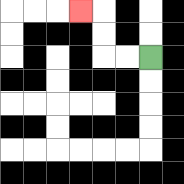{'start': '[6, 2]', 'end': '[3, 0]', 'path_directions': 'L,L,U,U,L', 'path_coordinates': '[[6, 2], [5, 2], [4, 2], [4, 1], [4, 0], [3, 0]]'}